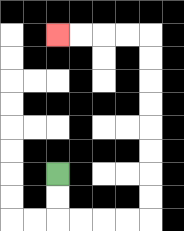{'start': '[2, 7]', 'end': '[2, 1]', 'path_directions': 'D,D,R,R,R,R,U,U,U,U,U,U,U,U,L,L,L,L', 'path_coordinates': '[[2, 7], [2, 8], [2, 9], [3, 9], [4, 9], [5, 9], [6, 9], [6, 8], [6, 7], [6, 6], [6, 5], [6, 4], [6, 3], [6, 2], [6, 1], [5, 1], [4, 1], [3, 1], [2, 1]]'}